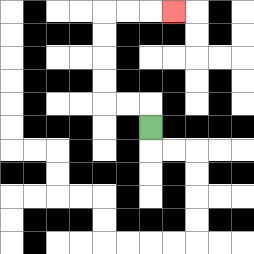{'start': '[6, 5]', 'end': '[7, 0]', 'path_directions': 'U,L,L,U,U,U,U,R,R,R', 'path_coordinates': '[[6, 5], [6, 4], [5, 4], [4, 4], [4, 3], [4, 2], [4, 1], [4, 0], [5, 0], [6, 0], [7, 0]]'}